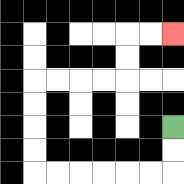{'start': '[7, 5]', 'end': '[7, 1]', 'path_directions': 'D,D,L,L,L,L,L,L,U,U,U,U,R,R,R,R,U,U,R,R', 'path_coordinates': '[[7, 5], [7, 6], [7, 7], [6, 7], [5, 7], [4, 7], [3, 7], [2, 7], [1, 7], [1, 6], [1, 5], [1, 4], [1, 3], [2, 3], [3, 3], [4, 3], [5, 3], [5, 2], [5, 1], [6, 1], [7, 1]]'}